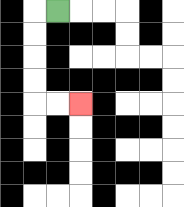{'start': '[2, 0]', 'end': '[3, 4]', 'path_directions': 'L,D,D,D,D,R,R', 'path_coordinates': '[[2, 0], [1, 0], [1, 1], [1, 2], [1, 3], [1, 4], [2, 4], [3, 4]]'}